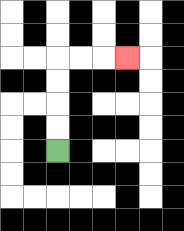{'start': '[2, 6]', 'end': '[5, 2]', 'path_directions': 'U,U,U,U,R,R,R', 'path_coordinates': '[[2, 6], [2, 5], [2, 4], [2, 3], [2, 2], [3, 2], [4, 2], [5, 2]]'}